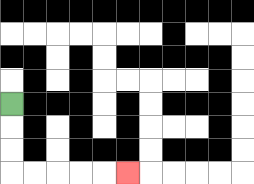{'start': '[0, 4]', 'end': '[5, 7]', 'path_directions': 'D,D,D,R,R,R,R,R', 'path_coordinates': '[[0, 4], [0, 5], [0, 6], [0, 7], [1, 7], [2, 7], [3, 7], [4, 7], [5, 7]]'}